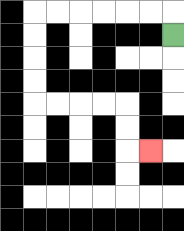{'start': '[7, 1]', 'end': '[6, 6]', 'path_directions': 'U,L,L,L,L,L,L,D,D,D,D,R,R,R,R,D,D,R', 'path_coordinates': '[[7, 1], [7, 0], [6, 0], [5, 0], [4, 0], [3, 0], [2, 0], [1, 0], [1, 1], [1, 2], [1, 3], [1, 4], [2, 4], [3, 4], [4, 4], [5, 4], [5, 5], [5, 6], [6, 6]]'}